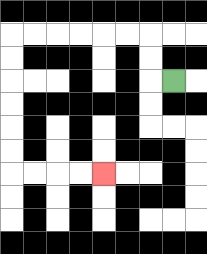{'start': '[7, 3]', 'end': '[4, 7]', 'path_directions': 'L,U,U,L,L,L,L,L,L,D,D,D,D,D,D,R,R,R,R', 'path_coordinates': '[[7, 3], [6, 3], [6, 2], [6, 1], [5, 1], [4, 1], [3, 1], [2, 1], [1, 1], [0, 1], [0, 2], [0, 3], [0, 4], [0, 5], [0, 6], [0, 7], [1, 7], [2, 7], [3, 7], [4, 7]]'}